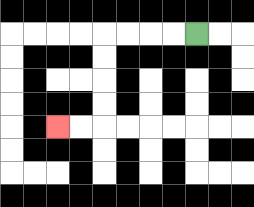{'start': '[8, 1]', 'end': '[2, 5]', 'path_directions': 'L,L,L,L,D,D,D,D,L,L', 'path_coordinates': '[[8, 1], [7, 1], [6, 1], [5, 1], [4, 1], [4, 2], [4, 3], [4, 4], [4, 5], [3, 5], [2, 5]]'}